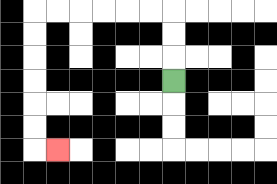{'start': '[7, 3]', 'end': '[2, 6]', 'path_directions': 'U,U,U,L,L,L,L,L,L,D,D,D,D,D,D,R', 'path_coordinates': '[[7, 3], [7, 2], [7, 1], [7, 0], [6, 0], [5, 0], [4, 0], [3, 0], [2, 0], [1, 0], [1, 1], [1, 2], [1, 3], [1, 4], [1, 5], [1, 6], [2, 6]]'}